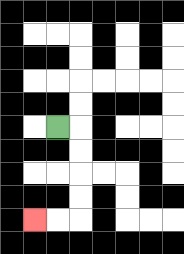{'start': '[2, 5]', 'end': '[1, 9]', 'path_directions': 'R,D,D,D,D,L,L', 'path_coordinates': '[[2, 5], [3, 5], [3, 6], [3, 7], [3, 8], [3, 9], [2, 9], [1, 9]]'}